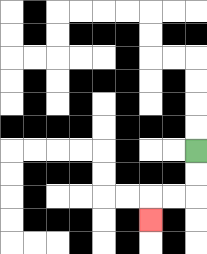{'start': '[8, 6]', 'end': '[6, 9]', 'path_directions': 'D,D,L,L,D', 'path_coordinates': '[[8, 6], [8, 7], [8, 8], [7, 8], [6, 8], [6, 9]]'}